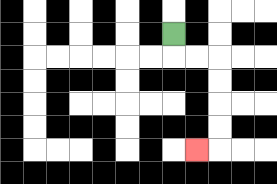{'start': '[7, 1]', 'end': '[8, 6]', 'path_directions': 'D,R,R,D,D,D,D,L', 'path_coordinates': '[[7, 1], [7, 2], [8, 2], [9, 2], [9, 3], [9, 4], [9, 5], [9, 6], [8, 6]]'}